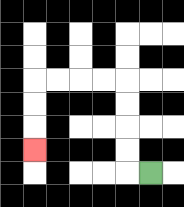{'start': '[6, 7]', 'end': '[1, 6]', 'path_directions': 'L,U,U,U,U,L,L,L,L,D,D,D', 'path_coordinates': '[[6, 7], [5, 7], [5, 6], [5, 5], [5, 4], [5, 3], [4, 3], [3, 3], [2, 3], [1, 3], [1, 4], [1, 5], [1, 6]]'}